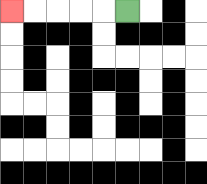{'start': '[5, 0]', 'end': '[0, 0]', 'path_directions': 'L,L,L,L,L', 'path_coordinates': '[[5, 0], [4, 0], [3, 0], [2, 0], [1, 0], [0, 0]]'}